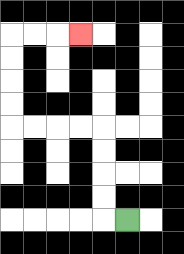{'start': '[5, 9]', 'end': '[3, 1]', 'path_directions': 'L,U,U,U,U,L,L,L,L,U,U,U,U,R,R,R', 'path_coordinates': '[[5, 9], [4, 9], [4, 8], [4, 7], [4, 6], [4, 5], [3, 5], [2, 5], [1, 5], [0, 5], [0, 4], [0, 3], [0, 2], [0, 1], [1, 1], [2, 1], [3, 1]]'}